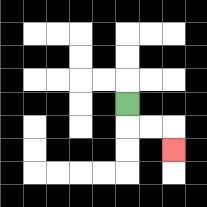{'start': '[5, 4]', 'end': '[7, 6]', 'path_directions': 'D,R,R,D', 'path_coordinates': '[[5, 4], [5, 5], [6, 5], [7, 5], [7, 6]]'}